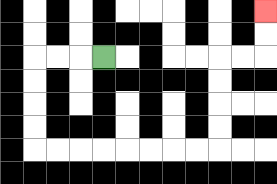{'start': '[4, 2]', 'end': '[11, 0]', 'path_directions': 'L,L,L,D,D,D,D,R,R,R,R,R,R,R,R,U,U,U,U,R,R,U,U', 'path_coordinates': '[[4, 2], [3, 2], [2, 2], [1, 2], [1, 3], [1, 4], [1, 5], [1, 6], [2, 6], [3, 6], [4, 6], [5, 6], [6, 6], [7, 6], [8, 6], [9, 6], [9, 5], [9, 4], [9, 3], [9, 2], [10, 2], [11, 2], [11, 1], [11, 0]]'}